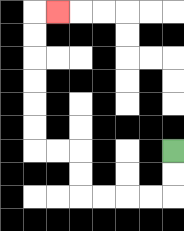{'start': '[7, 6]', 'end': '[2, 0]', 'path_directions': 'D,D,L,L,L,L,U,U,L,L,U,U,U,U,U,U,R', 'path_coordinates': '[[7, 6], [7, 7], [7, 8], [6, 8], [5, 8], [4, 8], [3, 8], [3, 7], [3, 6], [2, 6], [1, 6], [1, 5], [1, 4], [1, 3], [1, 2], [1, 1], [1, 0], [2, 0]]'}